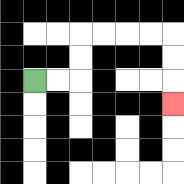{'start': '[1, 3]', 'end': '[7, 4]', 'path_directions': 'R,R,U,U,R,R,R,R,D,D,D', 'path_coordinates': '[[1, 3], [2, 3], [3, 3], [3, 2], [3, 1], [4, 1], [5, 1], [6, 1], [7, 1], [7, 2], [7, 3], [7, 4]]'}